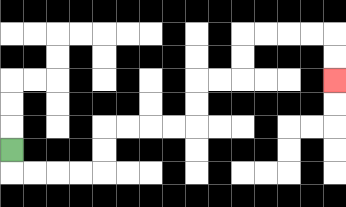{'start': '[0, 6]', 'end': '[14, 3]', 'path_directions': 'D,R,R,R,R,U,U,R,R,R,R,U,U,R,R,U,U,R,R,R,R,D,D', 'path_coordinates': '[[0, 6], [0, 7], [1, 7], [2, 7], [3, 7], [4, 7], [4, 6], [4, 5], [5, 5], [6, 5], [7, 5], [8, 5], [8, 4], [8, 3], [9, 3], [10, 3], [10, 2], [10, 1], [11, 1], [12, 1], [13, 1], [14, 1], [14, 2], [14, 3]]'}